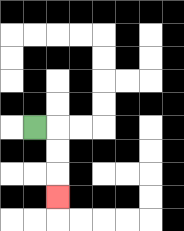{'start': '[1, 5]', 'end': '[2, 8]', 'path_directions': 'R,D,D,D', 'path_coordinates': '[[1, 5], [2, 5], [2, 6], [2, 7], [2, 8]]'}